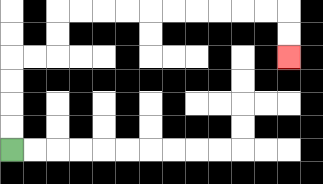{'start': '[0, 6]', 'end': '[12, 2]', 'path_directions': 'U,U,U,U,R,R,U,U,R,R,R,R,R,R,R,R,R,R,D,D', 'path_coordinates': '[[0, 6], [0, 5], [0, 4], [0, 3], [0, 2], [1, 2], [2, 2], [2, 1], [2, 0], [3, 0], [4, 0], [5, 0], [6, 0], [7, 0], [8, 0], [9, 0], [10, 0], [11, 0], [12, 0], [12, 1], [12, 2]]'}